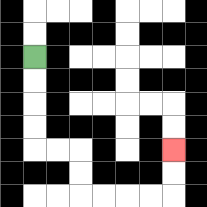{'start': '[1, 2]', 'end': '[7, 6]', 'path_directions': 'D,D,D,D,R,R,D,D,R,R,R,R,U,U', 'path_coordinates': '[[1, 2], [1, 3], [1, 4], [1, 5], [1, 6], [2, 6], [3, 6], [3, 7], [3, 8], [4, 8], [5, 8], [6, 8], [7, 8], [7, 7], [7, 6]]'}